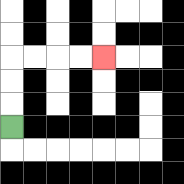{'start': '[0, 5]', 'end': '[4, 2]', 'path_directions': 'U,U,U,R,R,R,R', 'path_coordinates': '[[0, 5], [0, 4], [0, 3], [0, 2], [1, 2], [2, 2], [3, 2], [4, 2]]'}